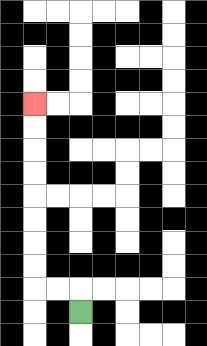{'start': '[3, 13]', 'end': '[1, 4]', 'path_directions': 'U,L,L,U,U,U,U,U,U,U,U', 'path_coordinates': '[[3, 13], [3, 12], [2, 12], [1, 12], [1, 11], [1, 10], [1, 9], [1, 8], [1, 7], [1, 6], [1, 5], [1, 4]]'}